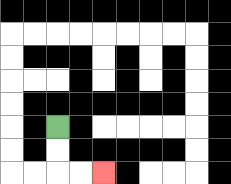{'start': '[2, 5]', 'end': '[4, 7]', 'path_directions': 'D,D,R,R', 'path_coordinates': '[[2, 5], [2, 6], [2, 7], [3, 7], [4, 7]]'}